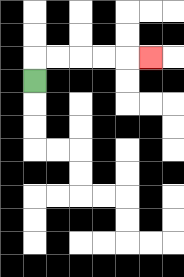{'start': '[1, 3]', 'end': '[6, 2]', 'path_directions': 'U,R,R,R,R,R', 'path_coordinates': '[[1, 3], [1, 2], [2, 2], [3, 2], [4, 2], [5, 2], [6, 2]]'}